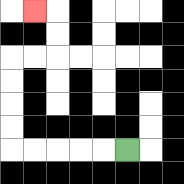{'start': '[5, 6]', 'end': '[1, 0]', 'path_directions': 'L,L,L,L,L,U,U,U,U,R,R,U,U,L', 'path_coordinates': '[[5, 6], [4, 6], [3, 6], [2, 6], [1, 6], [0, 6], [0, 5], [0, 4], [0, 3], [0, 2], [1, 2], [2, 2], [2, 1], [2, 0], [1, 0]]'}